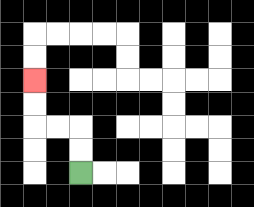{'start': '[3, 7]', 'end': '[1, 3]', 'path_directions': 'U,U,L,L,U,U', 'path_coordinates': '[[3, 7], [3, 6], [3, 5], [2, 5], [1, 5], [1, 4], [1, 3]]'}